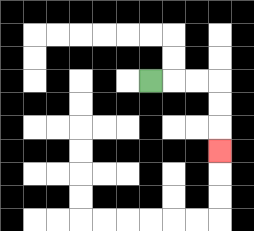{'start': '[6, 3]', 'end': '[9, 6]', 'path_directions': 'R,R,R,D,D,D', 'path_coordinates': '[[6, 3], [7, 3], [8, 3], [9, 3], [9, 4], [9, 5], [9, 6]]'}